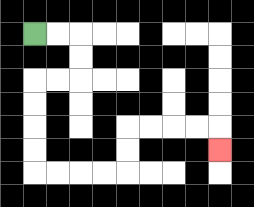{'start': '[1, 1]', 'end': '[9, 6]', 'path_directions': 'R,R,D,D,L,L,D,D,D,D,R,R,R,R,U,U,R,R,R,R,D', 'path_coordinates': '[[1, 1], [2, 1], [3, 1], [3, 2], [3, 3], [2, 3], [1, 3], [1, 4], [1, 5], [1, 6], [1, 7], [2, 7], [3, 7], [4, 7], [5, 7], [5, 6], [5, 5], [6, 5], [7, 5], [8, 5], [9, 5], [9, 6]]'}